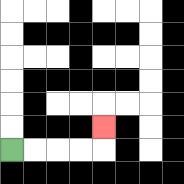{'start': '[0, 6]', 'end': '[4, 5]', 'path_directions': 'R,R,R,R,U', 'path_coordinates': '[[0, 6], [1, 6], [2, 6], [3, 6], [4, 6], [4, 5]]'}